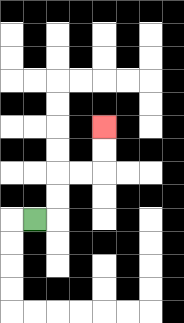{'start': '[1, 9]', 'end': '[4, 5]', 'path_directions': 'R,U,U,R,R,U,U', 'path_coordinates': '[[1, 9], [2, 9], [2, 8], [2, 7], [3, 7], [4, 7], [4, 6], [4, 5]]'}